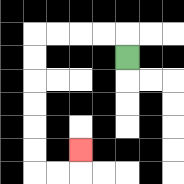{'start': '[5, 2]', 'end': '[3, 6]', 'path_directions': 'U,L,L,L,L,D,D,D,D,D,D,R,R,U', 'path_coordinates': '[[5, 2], [5, 1], [4, 1], [3, 1], [2, 1], [1, 1], [1, 2], [1, 3], [1, 4], [1, 5], [1, 6], [1, 7], [2, 7], [3, 7], [3, 6]]'}